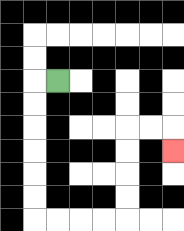{'start': '[2, 3]', 'end': '[7, 6]', 'path_directions': 'L,D,D,D,D,D,D,R,R,R,R,U,U,U,U,R,R,D', 'path_coordinates': '[[2, 3], [1, 3], [1, 4], [1, 5], [1, 6], [1, 7], [1, 8], [1, 9], [2, 9], [3, 9], [4, 9], [5, 9], [5, 8], [5, 7], [5, 6], [5, 5], [6, 5], [7, 5], [7, 6]]'}